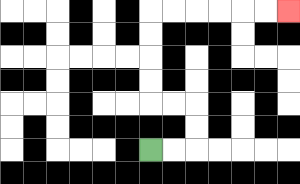{'start': '[6, 6]', 'end': '[12, 0]', 'path_directions': 'R,R,U,U,L,L,U,U,U,U,R,R,R,R,R,R', 'path_coordinates': '[[6, 6], [7, 6], [8, 6], [8, 5], [8, 4], [7, 4], [6, 4], [6, 3], [6, 2], [6, 1], [6, 0], [7, 0], [8, 0], [9, 0], [10, 0], [11, 0], [12, 0]]'}